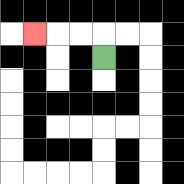{'start': '[4, 2]', 'end': '[1, 1]', 'path_directions': 'U,L,L,L', 'path_coordinates': '[[4, 2], [4, 1], [3, 1], [2, 1], [1, 1]]'}